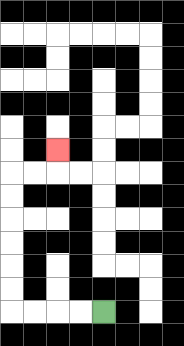{'start': '[4, 13]', 'end': '[2, 6]', 'path_directions': 'L,L,L,L,U,U,U,U,U,U,R,R,U', 'path_coordinates': '[[4, 13], [3, 13], [2, 13], [1, 13], [0, 13], [0, 12], [0, 11], [0, 10], [0, 9], [0, 8], [0, 7], [1, 7], [2, 7], [2, 6]]'}